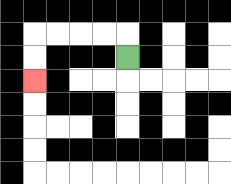{'start': '[5, 2]', 'end': '[1, 3]', 'path_directions': 'U,L,L,L,L,D,D', 'path_coordinates': '[[5, 2], [5, 1], [4, 1], [3, 1], [2, 1], [1, 1], [1, 2], [1, 3]]'}